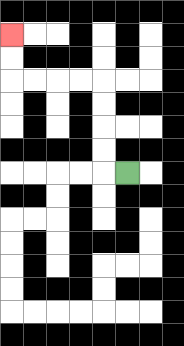{'start': '[5, 7]', 'end': '[0, 1]', 'path_directions': 'L,U,U,U,U,L,L,L,L,U,U', 'path_coordinates': '[[5, 7], [4, 7], [4, 6], [4, 5], [4, 4], [4, 3], [3, 3], [2, 3], [1, 3], [0, 3], [0, 2], [0, 1]]'}